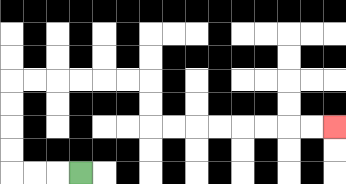{'start': '[3, 7]', 'end': '[14, 5]', 'path_directions': 'L,L,L,U,U,U,U,R,R,R,R,R,R,D,D,R,R,R,R,R,R,R,R', 'path_coordinates': '[[3, 7], [2, 7], [1, 7], [0, 7], [0, 6], [0, 5], [0, 4], [0, 3], [1, 3], [2, 3], [3, 3], [4, 3], [5, 3], [6, 3], [6, 4], [6, 5], [7, 5], [8, 5], [9, 5], [10, 5], [11, 5], [12, 5], [13, 5], [14, 5]]'}